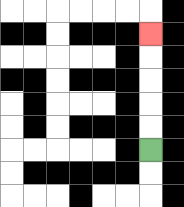{'start': '[6, 6]', 'end': '[6, 1]', 'path_directions': 'U,U,U,U,U', 'path_coordinates': '[[6, 6], [6, 5], [6, 4], [6, 3], [6, 2], [6, 1]]'}